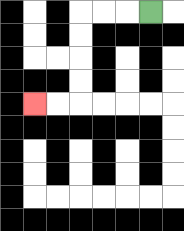{'start': '[6, 0]', 'end': '[1, 4]', 'path_directions': 'L,L,L,D,D,D,D,L,L', 'path_coordinates': '[[6, 0], [5, 0], [4, 0], [3, 0], [3, 1], [3, 2], [3, 3], [3, 4], [2, 4], [1, 4]]'}